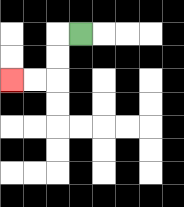{'start': '[3, 1]', 'end': '[0, 3]', 'path_directions': 'L,D,D,L,L', 'path_coordinates': '[[3, 1], [2, 1], [2, 2], [2, 3], [1, 3], [0, 3]]'}